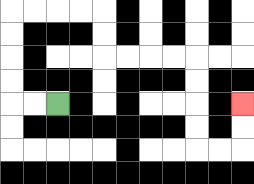{'start': '[2, 4]', 'end': '[10, 4]', 'path_directions': 'L,L,U,U,U,U,R,R,R,R,D,D,R,R,R,R,D,D,D,D,R,R,U,U', 'path_coordinates': '[[2, 4], [1, 4], [0, 4], [0, 3], [0, 2], [0, 1], [0, 0], [1, 0], [2, 0], [3, 0], [4, 0], [4, 1], [4, 2], [5, 2], [6, 2], [7, 2], [8, 2], [8, 3], [8, 4], [8, 5], [8, 6], [9, 6], [10, 6], [10, 5], [10, 4]]'}